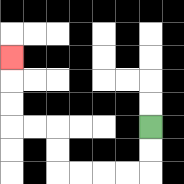{'start': '[6, 5]', 'end': '[0, 2]', 'path_directions': 'D,D,L,L,L,L,U,U,L,L,U,U,U', 'path_coordinates': '[[6, 5], [6, 6], [6, 7], [5, 7], [4, 7], [3, 7], [2, 7], [2, 6], [2, 5], [1, 5], [0, 5], [0, 4], [0, 3], [0, 2]]'}